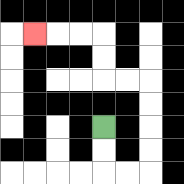{'start': '[4, 5]', 'end': '[1, 1]', 'path_directions': 'D,D,R,R,U,U,U,U,L,L,U,U,L,L,L', 'path_coordinates': '[[4, 5], [4, 6], [4, 7], [5, 7], [6, 7], [6, 6], [6, 5], [6, 4], [6, 3], [5, 3], [4, 3], [4, 2], [4, 1], [3, 1], [2, 1], [1, 1]]'}